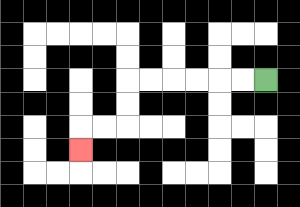{'start': '[11, 3]', 'end': '[3, 6]', 'path_directions': 'L,L,L,L,L,L,D,D,L,L,D', 'path_coordinates': '[[11, 3], [10, 3], [9, 3], [8, 3], [7, 3], [6, 3], [5, 3], [5, 4], [5, 5], [4, 5], [3, 5], [3, 6]]'}